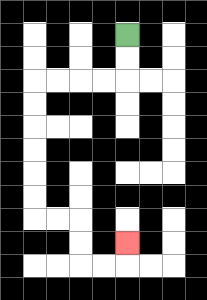{'start': '[5, 1]', 'end': '[5, 10]', 'path_directions': 'D,D,L,L,L,L,D,D,D,D,D,D,R,R,D,D,R,R,U', 'path_coordinates': '[[5, 1], [5, 2], [5, 3], [4, 3], [3, 3], [2, 3], [1, 3], [1, 4], [1, 5], [1, 6], [1, 7], [1, 8], [1, 9], [2, 9], [3, 9], [3, 10], [3, 11], [4, 11], [5, 11], [5, 10]]'}